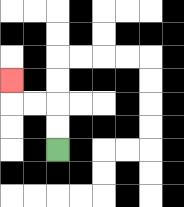{'start': '[2, 6]', 'end': '[0, 3]', 'path_directions': 'U,U,L,L,U', 'path_coordinates': '[[2, 6], [2, 5], [2, 4], [1, 4], [0, 4], [0, 3]]'}